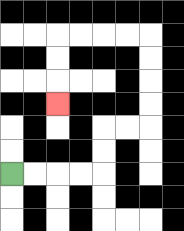{'start': '[0, 7]', 'end': '[2, 4]', 'path_directions': 'R,R,R,R,U,U,R,R,U,U,U,U,L,L,L,L,D,D,D', 'path_coordinates': '[[0, 7], [1, 7], [2, 7], [3, 7], [4, 7], [4, 6], [4, 5], [5, 5], [6, 5], [6, 4], [6, 3], [6, 2], [6, 1], [5, 1], [4, 1], [3, 1], [2, 1], [2, 2], [2, 3], [2, 4]]'}